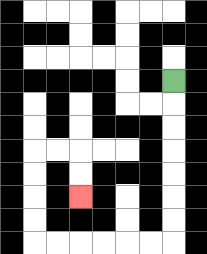{'start': '[7, 3]', 'end': '[3, 8]', 'path_directions': 'D,D,D,D,D,D,D,L,L,L,L,L,L,U,U,U,U,R,R,D,D', 'path_coordinates': '[[7, 3], [7, 4], [7, 5], [7, 6], [7, 7], [7, 8], [7, 9], [7, 10], [6, 10], [5, 10], [4, 10], [3, 10], [2, 10], [1, 10], [1, 9], [1, 8], [1, 7], [1, 6], [2, 6], [3, 6], [3, 7], [3, 8]]'}